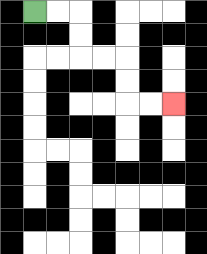{'start': '[1, 0]', 'end': '[7, 4]', 'path_directions': 'R,R,D,D,R,R,D,D,R,R', 'path_coordinates': '[[1, 0], [2, 0], [3, 0], [3, 1], [3, 2], [4, 2], [5, 2], [5, 3], [5, 4], [6, 4], [7, 4]]'}